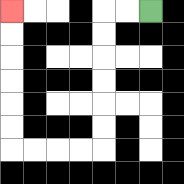{'start': '[6, 0]', 'end': '[0, 0]', 'path_directions': 'L,L,D,D,D,D,D,D,L,L,L,L,U,U,U,U,U,U', 'path_coordinates': '[[6, 0], [5, 0], [4, 0], [4, 1], [4, 2], [4, 3], [4, 4], [4, 5], [4, 6], [3, 6], [2, 6], [1, 6], [0, 6], [0, 5], [0, 4], [0, 3], [0, 2], [0, 1], [0, 0]]'}